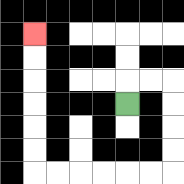{'start': '[5, 4]', 'end': '[1, 1]', 'path_directions': 'U,R,R,D,D,D,D,L,L,L,L,L,L,U,U,U,U,U,U', 'path_coordinates': '[[5, 4], [5, 3], [6, 3], [7, 3], [7, 4], [7, 5], [7, 6], [7, 7], [6, 7], [5, 7], [4, 7], [3, 7], [2, 7], [1, 7], [1, 6], [1, 5], [1, 4], [1, 3], [1, 2], [1, 1]]'}